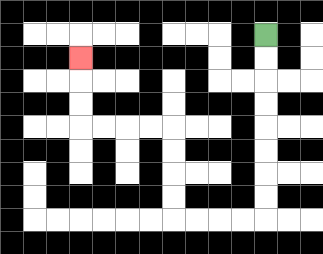{'start': '[11, 1]', 'end': '[3, 2]', 'path_directions': 'D,D,D,D,D,D,D,D,L,L,L,L,U,U,U,U,L,L,L,L,U,U,U', 'path_coordinates': '[[11, 1], [11, 2], [11, 3], [11, 4], [11, 5], [11, 6], [11, 7], [11, 8], [11, 9], [10, 9], [9, 9], [8, 9], [7, 9], [7, 8], [7, 7], [7, 6], [7, 5], [6, 5], [5, 5], [4, 5], [3, 5], [3, 4], [3, 3], [3, 2]]'}